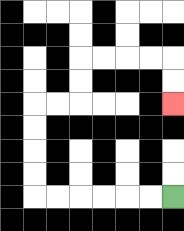{'start': '[7, 8]', 'end': '[7, 4]', 'path_directions': 'L,L,L,L,L,L,U,U,U,U,R,R,U,U,R,R,R,R,D,D', 'path_coordinates': '[[7, 8], [6, 8], [5, 8], [4, 8], [3, 8], [2, 8], [1, 8], [1, 7], [1, 6], [1, 5], [1, 4], [2, 4], [3, 4], [3, 3], [3, 2], [4, 2], [5, 2], [6, 2], [7, 2], [7, 3], [7, 4]]'}